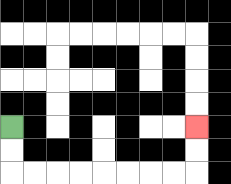{'start': '[0, 5]', 'end': '[8, 5]', 'path_directions': 'D,D,R,R,R,R,R,R,R,R,U,U', 'path_coordinates': '[[0, 5], [0, 6], [0, 7], [1, 7], [2, 7], [3, 7], [4, 7], [5, 7], [6, 7], [7, 7], [8, 7], [8, 6], [8, 5]]'}